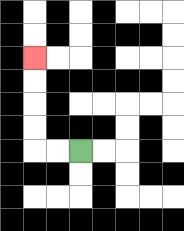{'start': '[3, 6]', 'end': '[1, 2]', 'path_directions': 'L,L,U,U,U,U', 'path_coordinates': '[[3, 6], [2, 6], [1, 6], [1, 5], [1, 4], [1, 3], [1, 2]]'}